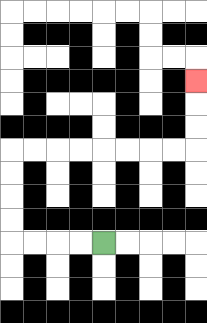{'start': '[4, 10]', 'end': '[8, 3]', 'path_directions': 'L,L,L,L,U,U,U,U,R,R,R,R,R,R,R,R,U,U,U', 'path_coordinates': '[[4, 10], [3, 10], [2, 10], [1, 10], [0, 10], [0, 9], [0, 8], [0, 7], [0, 6], [1, 6], [2, 6], [3, 6], [4, 6], [5, 6], [6, 6], [7, 6], [8, 6], [8, 5], [8, 4], [8, 3]]'}